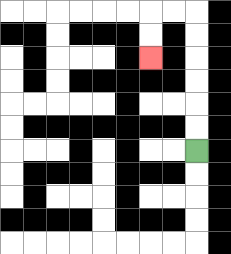{'start': '[8, 6]', 'end': '[6, 2]', 'path_directions': 'U,U,U,U,U,U,L,L,D,D', 'path_coordinates': '[[8, 6], [8, 5], [8, 4], [8, 3], [8, 2], [8, 1], [8, 0], [7, 0], [6, 0], [6, 1], [6, 2]]'}